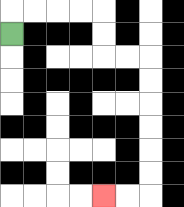{'start': '[0, 1]', 'end': '[4, 8]', 'path_directions': 'U,R,R,R,R,D,D,R,R,D,D,D,D,D,D,L,L', 'path_coordinates': '[[0, 1], [0, 0], [1, 0], [2, 0], [3, 0], [4, 0], [4, 1], [4, 2], [5, 2], [6, 2], [6, 3], [6, 4], [6, 5], [6, 6], [6, 7], [6, 8], [5, 8], [4, 8]]'}